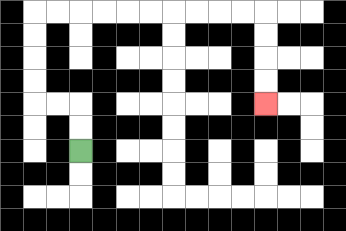{'start': '[3, 6]', 'end': '[11, 4]', 'path_directions': 'U,U,L,L,U,U,U,U,R,R,R,R,R,R,R,R,R,R,D,D,D,D', 'path_coordinates': '[[3, 6], [3, 5], [3, 4], [2, 4], [1, 4], [1, 3], [1, 2], [1, 1], [1, 0], [2, 0], [3, 0], [4, 0], [5, 0], [6, 0], [7, 0], [8, 0], [9, 0], [10, 0], [11, 0], [11, 1], [11, 2], [11, 3], [11, 4]]'}